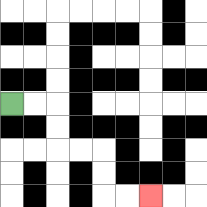{'start': '[0, 4]', 'end': '[6, 8]', 'path_directions': 'R,R,D,D,R,R,D,D,R,R', 'path_coordinates': '[[0, 4], [1, 4], [2, 4], [2, 5], [2, 6], [3, 6], [4, 6], [4, 7], [4, 8], [5, 8], [6, 8]]'}